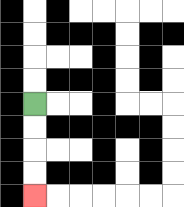{'start': '[1, 4]', 'end': '[1, 8]', 'path_directions': 'D,D,D,D', 'path_coordinates': '[[1, 4], [1, 5], [1, 6], [1, 7], [1, 8]]'}